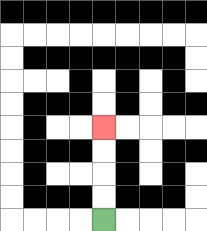{'start': '[4, 9]', 'end': '[4, 5]', 'path_directions': 'U,U,U,U', 'path_coordinates': '[[4, 9], [4, 8], [4, 7], [4, 6], [4, 5]]'}